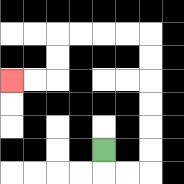{'start': '[4, 6]', 'end': '[0, 3]', 'path_directions': 'D,R,R,U,U,U,U,U,U,L,L,L,L,D,D,L,L', 'path_coordinates': '[[4, 6], [4, 7], [5, 7], [6, 7], [6, 6], [6, 5], [6, 4], [6, 3], [6, 2], [6, 1], [5, 1], [4, 1], [3, 1], [2, 1], [2, 2], [2, 3], [1, 3], [0, 3]]'}